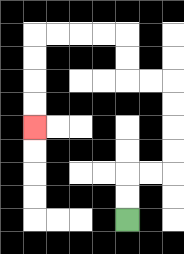{'start': '[5, 9]', 'end': '[1, 5]', 'path_directions': 'U,U,R,R,U,U,U,U,L,L,U,U,L,L,L,L,D,D,D,D', 'path_coordinates': '[[5, 9], [5, 8], [5, 7], [6, 7], [7, 7], [7, 6], [7, 5], [7, 4], [7, 3], [6, 3], [5, 3], [5, 2], [5, 1], [4, 1], [3, 1], [2, 1], [1, 1], [1, 2], [1, 3], [1, 4], [1, 5]]'}